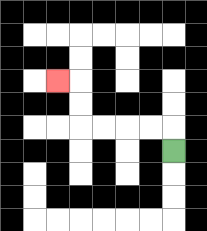{'start': '[7, 6]', 'end': '[2, 3]', 'path_directions': 'U,L,L,L,L,U,U,L', 'path_coordinates': '[[7, 6], [7, 5], [6, 5], [5, 5], [4, 5], [3, 5], [3, 4], [3, 3], [2, 3]]'}